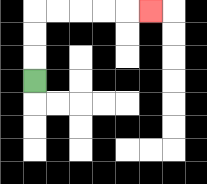{'start': '[1, 3]', 'end': '[6, 0]', 'path_directions': 'U,U,U,R,R,R,R,R', 'path_coordinates': '[[1, 3], [1, 2], [1, 1], [1, 0], [2, 0], [3, 0], [4, 0], [5, 0], [6, 0]]'}